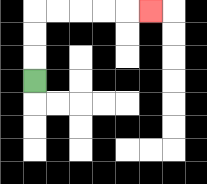{'start': '[1, 3]', 'end': '[6, 0]', 'path_directions': 'U,U,U,R,R,R,R,R', 'path_coordinates': '[[1, 3], [1, 2], [1, 1], [1, 0], [2, 0], [3, 0], [4, 0], [5, 0], [6, 0]]'}